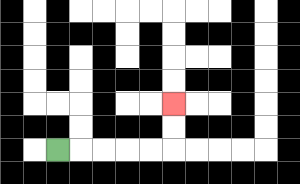{'start': '[2, 6]', 'end': '[7, 4]', 'path_directions': 'R,R,R,R,R,U,U', 'path_coordinates': '[[2, 6], [3, 6], [4, 6], [5, 6], [6, 6], [7, 6], [7, 5], [7, 4]]'}